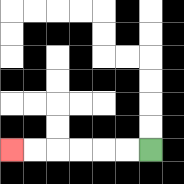{'start': '[6, 6]', 'end': '[0, 6]', 'path_directions': 'L,L,L,L,L,L', 'path_coordinates': '[[6, 6], [5, 6], [4, 6], [3, 6], [2, 6], [1, 6], [0, 6]]'}